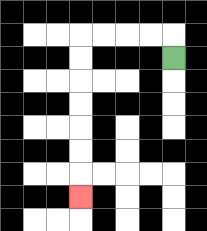{'start': '[7, 2]', 'end': '[3, 8]', 'path_directions': 'U,L,L,L,L,D,D,D,D,D,D,D', 'path_coordinates': '[[7, 2], [7, 1], [6, 1], [5, 1], [4, 1], [3, 1], [3, 2], [3, 3], [3, 4], [3, 5], [3, 6], [3, 7], [3, 8]]'}